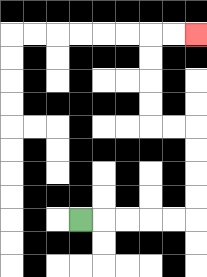{'start': '[3, 9]', 'end': '[8, 1]', 'path_directions': 'R,R,R,R,R,U,U,U,U,L,L,U,U,U,U,R,R', 'path_coordinates': '[[3, 9], [4, 9], [5, 9], [6, 9], [7, 9], [8, 9], [8, 8], [8, 7], [8, 6], [8, 5], [7, 5], [6, 5], [6, 4], [6, 3], [6, 2], [6, 1], [7, 1], [8, 1]]'}